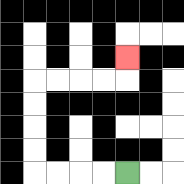{'start': '[5, 7]', 'end': '[5, 2]', 'path_directions': 'L,L,L,L,U,U,U,U,R,R,R,R,U', 'path_coordinates': '[[5, 7], [4, 7], [3, 7], [2, 7], [1, 7], [1, 6], [1, 5], [1, 4], [1, 3], [2, 3], [3, 3], [4, 3], [5, 3], [5, 2]]'}